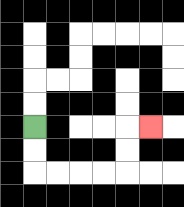{'start': '[1, 5]', 'end': '[6, 5]', 'path_directions': 'D,D,R,R,R,R,U,U,R', 'path_coordinates': '[[1, 5], [1, 6], [1, 7], [2, 7], [3, 7], [4, 7], [5, 7], [5, 6], [5, 5], [6, 5]]'}